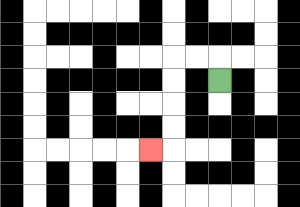{'start': '[9, 3]', 'end': '[6, 6]', 'path_directions': 'U,L,L,D,D,D,D,L', 'path_coordinates': '[[9, 3], [9, 2], [8, 2], [7, 2], [7, 3], [7, 4], [7, 5], [7, 6], [6, 6]]'}